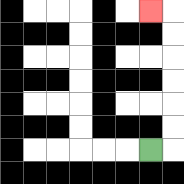{'start': '[6, 6]', 'end': '[6, 0]', 'path_directions': 'R,U,U,U,U,U,U,L', 'path_coordinates': '[[6, 6], [7, 6], [7, 5], [7, 4], [7, 3], [7, 2], [7, 1], [7, 0], [6, 0]]'}